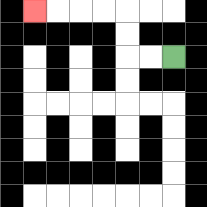{'start': '[7, 2]', 'end': '[1, 0]', 'path_directions': 'L,L,U,U,L,L,L,L', 'path_coordinates': '[[7, 2], [6, 2], [5, 2], [5, 1], [5, 0], [4, 0], [3, 0], [2, 0], [1, 0]]'}